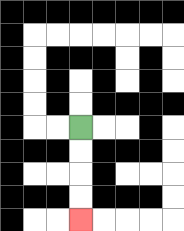{'start': '[3, 5]', 'end': '[3, 9]', 'path_directions': 'D,D,D,D', 'path_coordinates': '[[3, 5], [3, 6], [3, 7], [3, 8], [3, 9]]'}